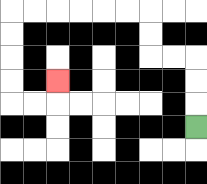{'start': '[8, 5]', 'end': '[2, 3]', 'path_directions': 'U,U,U,L,L,U,U,L,L,L,L,L,L,D,D,D,D,R,R,U', 'path_coordinates': '[[8, 5], [8, 4], [8, 3], [8, 2], [7, 2], [6, 2], [6, 1], [6, 0], [5, 0], [4, 0], [3, 0], [2, 0], [1, 0], [0, 0], [0, 1], [0, 2], [0, 3], [0, 4], [1, 4], [2, 4], [2, 3]]'}